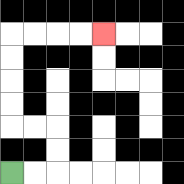{'start': '[0, 7]', 'end': '[4, 1]', 'path_directions': 'R,R,U,U,L,L,U,U,U,U,R,R,R,R', 'path_coordinates': '[[0, 7], [1, 7], [2, 7], [2, 6], [2, 5], [1, 5], [0, 5], [0, 4], [0, 3], [0, 2], [0, 1], [1, 1], [2, 1], [3, 1], [4, 1]]'}